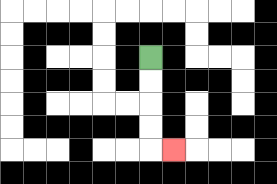{'start': '[6, 2]', 'end': '[7, 6]', 'path_directions': 'D,D,D,D,R', 'path_coordinates': '[[6, 2], [6, 3], [6, 4], [6, 5], [6, 6], [7, 6]]'}